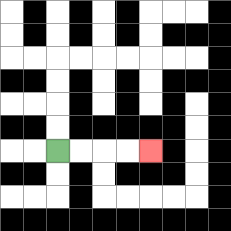{'start': '[2, 6]', 'end': '[6, 6]', 'path_directions': 'R,R,R,R', 'path_coordinates': '[[2, 6], [3, 6], [4, 6], [5, 6], [6, 6]]'}